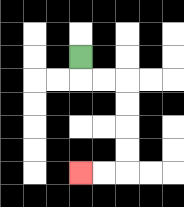{'start': '[3, 2]', 'end': '[3, 7]', 'path_directions': 'D,R,R,D,D,D,D,L,L', 'path_coordinates': '[[3, 2], [3, 3], [4, 3], [5, 3], [5, 4], [5, 5], [5, 6], [5, 7], [4, 7], [3, 7]]'}